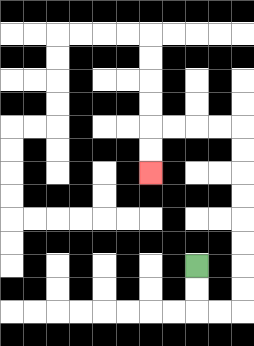{'start': '[8, 11]', 'end': '[6, 7]', 'path_directions': 'D,D,R,R,U,U,U,U,U,U,U,U,L,L,L,L,D,D', 'path_coordinates': '[[8, 11], [8, 12], [8, 13], [9, 13], [10, 13], [10, 12], [10, 11], [10, 10], [10, 9], [10, 8], [10, 7], [10, 6], [10, 5], [9, 5], [8, 5], [7, 5], [6, 5], [6, 6], [6, 7]]'}